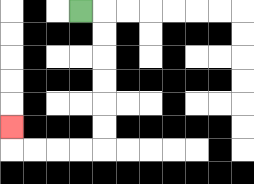{'start': '[3, 0]', 'end': '[0, 5]', 'path_directions': 'R,D,D,D,D,D,D,L,L,L,L,U', 'path_coordinates': '[[3, 0], [4, 0], [4, 1], [4, 2], [4, 3], [4, 4], [4, 5], [4, 6], [3, 6], [2, 6], [1, 6], [0, 6], [0, 5]]'}